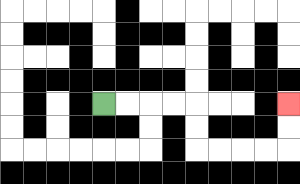{'start': '[4, 4]', 'end': '[12, 4]', 'path_directions': 'R,R,R,R,D,D,R,R,R,R,U,U', 'path_coordinates': '[[4, 4], [5, 4], [6, 4], [7, 4], [8, 4], [8, 5], [8, 6], [9, 6], [10, 6], [11, 6], [12, 6], [12, 5], [12, 4]]'}